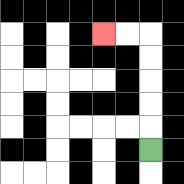{'start': '[6, 6]', 'end': '[4, 1]', 'path_directions': 'U,U,U,U,U,L,L', 'path_coordinates': '[[6, 6], [6, 5], [6, 4], [6, 3], [6, 2], [6, 1], [5, 1], [4, 1]]'}